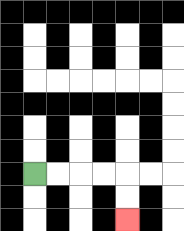{'start': '[1, 7]', 'end': '[5, 9]', 'path_directions': 'R,R,R,R,D,D', 'path_coordinates': '[[1, 7], [2, 7], [3, 7], [4, 7], [5, 7], [5, 8], [5, 9]]'}